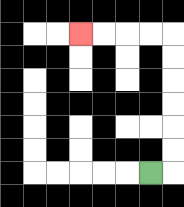{'start': '[6, 7]', 'end': '[3, 1]', 'path_directions': 'R,U,U,U,U,U,U,L,L,L,L', 'path_coordinates': '[[6, 7], [7, 7], [7, 6], [7, 5], [7, 4], [7, 3], [7, 2], [7, 1], [6, 1], [5, 1], [4, 1], [3, 1]]'}